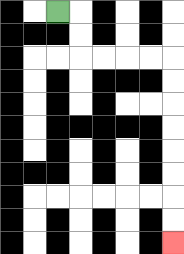{'start': '[2, 0]', 'end': '[7, 10]', 'path_directions': 'R,D,D,R,R,R,R,D,D,D,D,D,D,D,D', 'path_coordinates': '[[2, 0], [3, 0], [3, 1], [3, 2], [4, 2], [5, 2], [6, 2], [7, 2], [7, 3], [7, 4], [7, 5], [7, 6], [7, 7], [7, 8], [7, 9], [7, 10]]'}